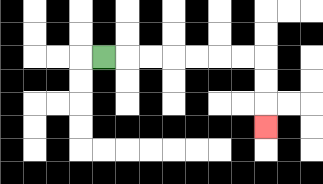{'start': '[4, 2]', 'end': '[11, 5]', 'path_directions': 'R,R,R,R,R,R,R,D,D,D', 'path_coordinates': '[[4, 2], [5, 2], [6, 2], [7, 2], [8, 2], [9, 2], [10, 2], [11, 2], [11, 3], [11, 4], [11, 5]]'}